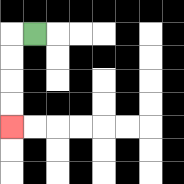{'start': '[1, 1]', 'end': '[0, 5]', 'path_directions': 'L,D,D,D,D', 'path_coordinates': '[[1, 1], [0, 1], [0, 2], [0, 3], [0, 4], [0, 5]]'}